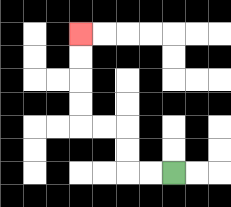{'start': '[7, 7]', 'end': '[3, 1]', 'path_directions': 'L,L,U,U,L,L,U,U,U,U', 'path_coordinates': '[[7, 7], [6, 7], [5, 7], [5, 6], [5, 5], [4, 5], [3, 5], [3, 4], [3, 3], [3, 2], [3, 1]]'}